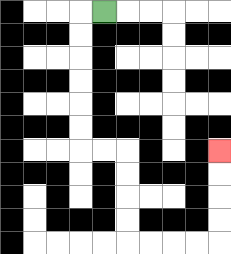{'start': '[4, 0]', 'end': '[9, 6]', 'path_directions': 'L,D,D,D,D,D,D,R,R,D,D,D,D,R,R,R,R,U,U,U,U', 'path_coordinates': '[[4, 0], [3, 0], [3, 1], [3, 2], [3, 3], [3, 4], [3, 5], [3, 6], [4, 6], [5, 6], [5, 7], [5, 8], [5, 9], [5, 10], [6, 10], [7, 10], [8, 10], [9, 10], [9, 9], [9, 8], [9, 7], [9, 6]]'}